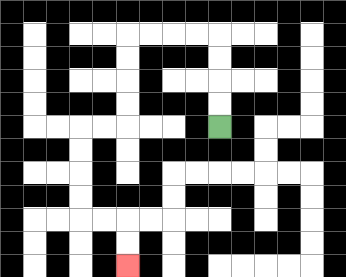{'start': '[9, 5]', 'end': '[5, 11]', 'path_directions': 'U,U,U,U,L,L,L,L,D,D,D,D,L,L,D,D,D,D,R,R,D,D', 'path_coordinates': '[[9, 5], [9, 4], [9, 3], [9, 2], [9, 1], [8, 1], [7, 1], [6, 1], [5, 1], [5, 2], [5, 3], [5, 4], [5, 5], [4, 5], [3, 5], [3, 6], [3, 7], [3, 8], [3, 9], [4, 9], [5, 9], [5, 10], [5, 11]]'}